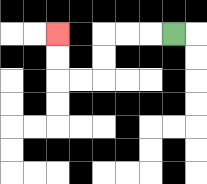{'start': '[7, 1]', 'end': '[2, 1]', 'path_directions': 'L,L,L,D,D,L,L,U,U', 'path_coordinates': '[[7, 1], [6, 1], [5, 1], [4, 1], [4, 2], [4, 3], [3, 3], [2, 3], [2, 2], [2, 1]]'}